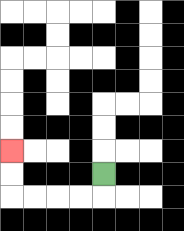{'start': '[4, 7]', 'end': '[0, 6]', 'path_directions': 'D,L,L,L,L,U,U', 'path_coordinates': '[[4, 7], [4, 8], [3, 8], [2, 8], [1, 8], [0, 8], [0, 7], [0, 6]]'}